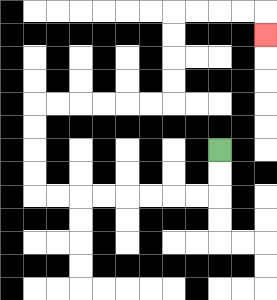{'start': '[9, 6]', 'end': '[11, 1]', 'path_directions': 'D,D,L,L,L,L,L,L,L,L,U,U,U,U,R,R,R,R,R,R,U,U,U,U,R,R,R,R,D', 'path_coordinates': '[[9, 6], [9, 7], [9, 8], [8, 8], [7, 8], [6, 8], [5, 8], [4, 8], [3, 8], [2, 8], [1, 8], [1, 7], [1, 6], [1, 5], [1, 4], [2, 4], [3, 4], [4, 4], [5, 4], [6, 4], [7, 4], [7, 3], [7, 2], [7, 1], [7, 0], [8, 0], [9, 0], [10, 0], [11, 0], [11, 1]]'}